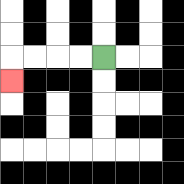{'start': '[4, 2]', 'end': '[0, 3]', 'path_directions': 'L,L,L,L,D', 'path_coordinates': '[[4, 2], [3, 2], [2, 2], [1, 2], [0, 2], [0, 3]]'}